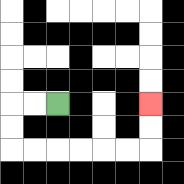{'start': '[2, 4]', 'end': '[6, 4]', 'path_directions': 'L,L,D,D,R,R,R,R,R,R,U,U', 'path_coordinates': '[[2, 4], [1, 4], [0, 4], [0, 5], [0, 6], [1, 6], [2, 6], [3, 6], [4, 6], [5, 6], [6, 6], [6, 5], [6, 4]]'}